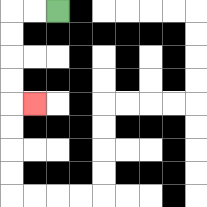{'start': '[2, 0]', 'end': '[1, 4]', 'path_directions': 'L,L,D,D,D,D,R', 'path_coordinates': '[[2, 0], [1, 0], [0, 0], [0, 1], [0, 2], [0, 3], [0, 4], [1, 4]]'}